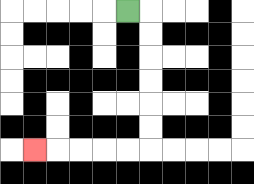{'start': '[5, 0]', 'end': '[1, 6]', 'path_directions': 'R,D,D,D,D,D,D,L,L,L,L,L', 'path_coordinates': '[[5, 0], [6, 0], [6, 1], [6, 2], [6, 3], [6, 4], [6, 5], [6, 6], [5, 6], [4, 6], [3, 6], [2, 6], [1, 6]]'}